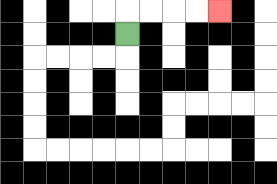{'start': '[5, 1]', 'end': '[9, 0]', 'path_directions': 'U,R,R,R,R', 'path_coordinates': '[[5, 1], [5, 0], [6, 0], [7, 0], [8, 0], [9, 0]]'}